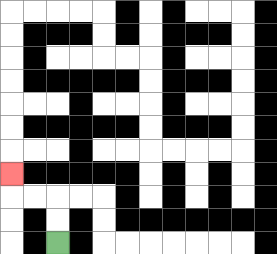{'start': '[2, 10]', 'end': '[0, 7]', 'path_directions': 'U,U,L,L,U', 'path_coordinates': '[[2, 10], [2, 9], [2, 8], [1, 8], [0, 8], [0, 7]]'}